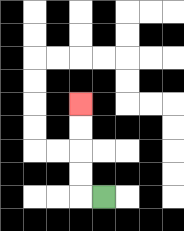{'start': '[4, 8]', 'end': '[3, 4]', 'path_directions': 'L,U,U,U,U', 'path_coordinates': '[[4, 8], [3, 8], [3, 7], [3, 6], [3, 5], [3, 4]]'}